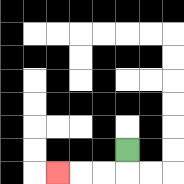{'start': '[5, 6]', 'end': '[2, 7]', 'path_directions': 'D,L,L,L', 'path_coordinates': '[[5, 6], [5, 7], [4, 7], [3, 7], [2, 7]]'}